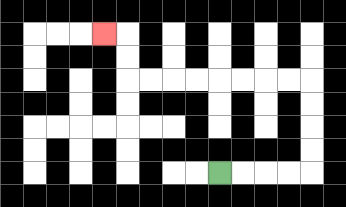{'start': '[9, 7]', 'end': '[4, 1]', 'path_directions': 'R,R,R,R,U,U,U,U,L,L,L,L,L,L,L,L,U,U,L', 'path_coordinates': '[[9, 7], [10, 7], [11, 7], [12, 7], [13, 7], [13, 6], [13, 5], [13, 4], [13, 3], [12, 3], [11, 3], [10, 3], [9, 3], [8, 3], [7, 3], [6, 3], [5, 3], [5, 2], [5, 1], [4, 1]]'}